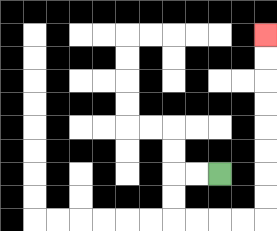{'start': '[9, 7]', 'end': '[11, 1]', 'path_directions': 'L,L,D,D,R,R,R,R,U,U,U,U,U,U,U,U', 'path_coordinates': '[[9, 7], [8, 7], [7, 7], [7, 8], [7, 9], [8, 9], [9, 9], [10, 9], [11, 9], [11, 8], [11, 7], [11, 6], [11, 5], [11, 4], [11, 3], [11, 2], [11, 1]]'}